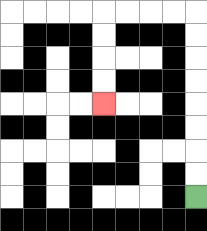{'start': '[8, 8]', 'end': '[4, 4]', 'path_directions': 'U,U,U,U,U,U,U,U,L,L,L,L,D,D,D,D', 'path_coordinates': '[[8, 8], [8, 7], [8, 6], [8, 5], [8, 4], [8, 3], [8, 2], [8, 1], [8, 0], [7, 0], [6, 0], [5, 0], [4, 0], [4, 1], [4, 2], [4, 3], [4, 4]]'}